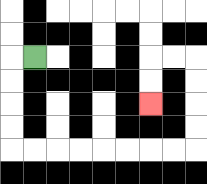{'start': '[1, 2]', 'end': '[6, 4]', 'path_directions': 'L,D,D,D,D,R,R,R,R,R,R,R,R,U,U,U,U,L,L,D,D', 'path_coordinates': '[[1, 2], [0, 2], [0, 3], [0, 4], [0, 5], [0, 6], [1, 6], [2, 6], [3, 6], [4, 6], [5, 6], [6, 6], [7, 6], [8, 6], [8, 5], [8, 4], [8, 3], [8, 2], [7, 2], [6, 2], [6, 3], [6, 4]]'}